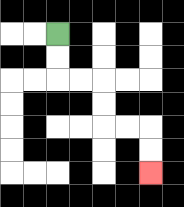{'start': '[2, 1]', 'end': '[6, 7]', 'path_directions': 'D,D,R,R,D,D,R,R,D,D', 'path_coordinates': '[[2, 1], [2, 2], [2, 3], [3, 3], [4, 3], [4, 4], [4, 5], [5, 5], [6, 5], [6, 6], [6, 7]]'}